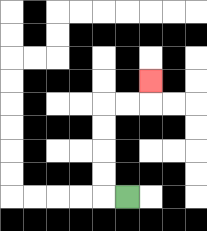{'start': '[5, 8]', 'end': '[6, 3]', 'path_directions': 'L,U,U,U,U,R,R,U', 'path_coordinates': '[[5, 8], [4, 8], [4, 7], [4, 6], [4, 5], [4, 4], [5, 4], [6, 4], [6, 3]]'}